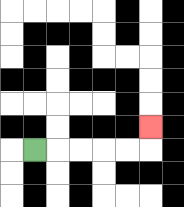{'start': '[1, 6]', 'end': '[6, 5]', 'path_directions': 'R,R,R,R,R,U', 'path_coordinates': '[[1, 6], [2, 6], [3, 6], [4, 6], [5, 6], [6, 6], [6, 5]]'}